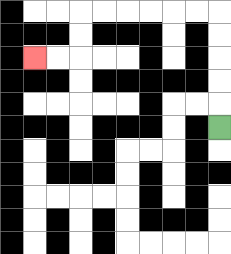{'start': '[9, 5]', 'end': '[1, 2]', 'path_directions': 'U,U,U,U,U,L,L,L,L,L,L,D,D,L,L', 'path_coordinates': '[[9, 5], [9, 4], [9, 3], [9, 2], [9, 1], [9, 0], [8, 0], [7, 0], [6, 0], [5, 0], [4, 0], [3, 0], [3, 1], [3, 2], [2, 2], [1, 2]]'}